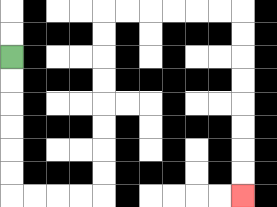{'start': '[0, 2]', 'end': '[10, 8]', 'path_directions': 'D,D,D,D,D,D,R,R,R,R,U,U,U,U,U,U,U,U,R,R,R,R,R,R,D,D,D,D,D,D,D,D', 'path_coordinates': '[[0, 2], [0, 3], [0, 4], [0, 5], [0, 6], [0, 7], [0, 8], [1, 8], [2, 8], [3, 8], [4, 8], [4, 7], [4, 6], [4, 5], [4, 4], [4, 3], [4, 2], [4, 1], [4, 0], [5, 0], [6, 0], [7, 0], [8, 0], [9, 0], [10, 0], [10, 1], [10, 2], [10, 3], [10, 4], [10, 5], [10, 6], [10, 7], [10, 8]]'}